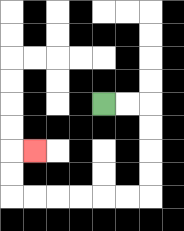{'start': '[4, 4]', 'end': '[1, 6]', 'path_directions': 'R,R,D,D,D,D,L,L,L,L,L,L,U,U,R', 'path_coordinates': '[[4, 4], [5, 4], [6, 4], [6, 5], [6, 6], [6, 7], [6, 8], [5, 8], [4, 8], [3, 8], [2, 8], [1, 8], [0, 8], [0, 7], [0, 6], [1, 6]]'}